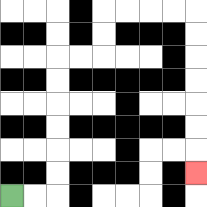{'start': '[0, 8]', 'end': '[8, 7]', 'path_directions': 'R,R,U,U,U,U,U,U,R,R,U,U,R,R,R,R,D,D,D,D,D,D,D', 'path_coordinates': '[[0, 8], [1, 8], [2, 8], [2, 7], [2, 6], [2, 5], [2, 4], [2, 3], [2, 2], [3, 2], [4, 2], [4, 1], [4, 0], [5, 0], [6, 0], [7, 0], [8, 0], [8, 1], [8, 2], [8, 3], [8, 4], [8, 5], [8, 6], [8, 7]]'}